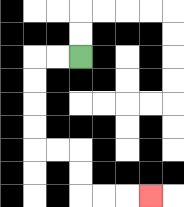{'start': '[3, 2]', 'end': '[6, 8]', 'path_directions': 'L,L,D,D,D,D,R,R,D,D,R,R,R', 'path_coordinates': '[[3, 2], [2, 2], [1, 2], [1, 3], [1, 4], [1, 5], [1, 6], [2, 6], [3, 6], [3, 7], [3, 8], [4, 8], [5, 8], [6, 8]]'}